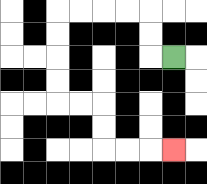{'start': '[7, 2]', 'end': '[7, 6]', 'path_directions': 'L,U,U,L,L,L,L,D,D,D,D,R,R,D,D,R,R,R', 'path_coordinates': '[[7, 2], [6, 2], [6, 1], [6, 0], [5, 0], [4, 0], [3, 0], [2, 0], [2, 1], [2, 2], [2, 3], [2, 4], [3, 4], [4, 4], [4, 5], [4, 6], [5, 6], [6, 6], [7, 6]]'}